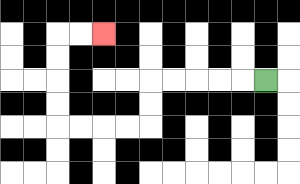{'start': '[11, 3]', 'end': '[4, 1]', 'path_directions': 'L,L,L,L,L,D,D,L,L,L,L,U,U,U,U,R,R', 'path_coordinates': '[[11, 3], [10, 3], [9, 3], [8, 3], [7, 3], [6, 3], [6, 4], [6, 5], [5, 5], [4, 5], [3, 5], [2, 5], [2, 4], [2, 3], [2, 2], [2, 1], [3, 1], [4, 1]]'}